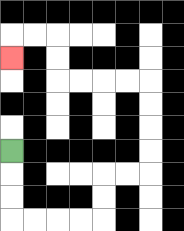{'start': '[0, 6]', 'end': '[0, 2]', 'path_directions': 'D,D,D,R,R,R,R,U,U,R,R,U,U,U,U,L,L,L,L,U,U,L,L,D', 'path_coordinates': '[[0, 6], [0, 7], [0, 8], [0, 9], [1, 9], [2, 9], [3, 9], [4, 9], [4, 8], [4, 7], [5, 7], [6, 7], [6, 6], [6, 5], [6, 4], [6, 3], [5, 3], [4, 3], [3, 3], [2, 3], [2, 2], [2, 1], [1, 1], [0, 1], [0, 2]]'}